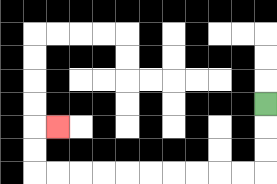{'start': '[11, 4]', 'end': '[2, 5]', 'path_directions': 'D,D,D,L,L,L,L,L,L,L,L,L,L,U,U,R', 'path_coordinates': '[[11, 4], [11, 5], [11, 6], [11, 7], [10, 7], [9, 7], [8, 7], [7, 7], [6, 7], [5, 7], [4, 7], [3, 7], [2, 7], [1, 7], [1, 6], [1, 5], [2, 5]]'}